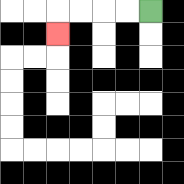{'start': '[6, 0]', 'end': '[2, 1]', 'path_directions': 'L,L,L,L,D', 'path_coordinates': '[[6, 0], [5, 0], [4, 0], [3, 0], [2, 0], [2, 1]]'}